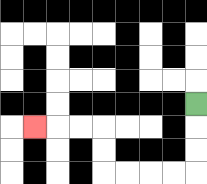{'start': '[8, 4]', 'end': '[1, 5]', 'path_directions': 'D,D,D,L,L,L,L,U,U,L,L,L', 'path_coordinates': '[[8, 4], [8, 5], [8, 6], [8, 7], [7, 7], [6, 7], [5, 7], [4, 7], [4, 6], [4, 5], [3, 5], [2, 5], [1, 5]]'}